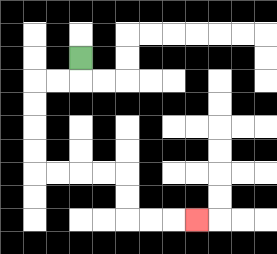{'start': '[3, 2]', 'end': '[8, 9]', 'path_directions': 'D,L,L,D,D,D,D,R,R,R,R,D,D,R,R,R', 'path_coordinates': '[[3, 2], [3, 3], [2, 3], [1, 3], [1, 4], [1, 5], [1, 6], [1, 7], [2, 7], [3, 7], [4, 7], [5, 7], [5, 8], [5, 9], [6, 9], [7, 9], [8, 9]]'}